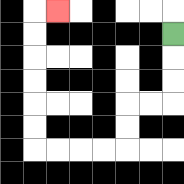{'start': '[7, 1]', 'end': '[2, 0]', 'path_directions': 'D,D,D,L,L,D,D,L,L,L,L,U,U,U,U,U,U,R', 'path_coordinates': '[[7, 1], [7, 2], [7, 3], [7, 4], [6, 4], [5, 4], [5, 5], [5, 6], [4, 6], [3, 6], [2, 6], [1, 6], [1, 5], [1, 4], [1, 3], [1, 2], [1, 1], [1, 0], [2, 0]]'}